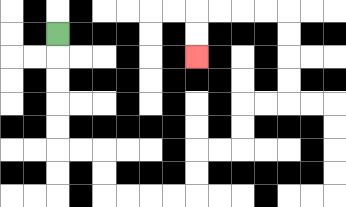{'start': '[2, 1]', 'end': '[8, 2]', 'path_directions': 'D,D,D,D,D,R,R,D,D,R,R,R,R,U,U,R,R,U,U,R,R,U,U,U,U,L,L,L,L,D,D', 'path_coordinates': '[[2, 1], [2, 2], [2, 3], [2, 4], [2, 5], [2, 6], [3, 6], [4, 6], [4, 7], [4, 8], [5, 8], [6, 8], [7, 8], [8, 8], [8, 7], [8, 6], [9, 6], [10, 6], [10, 5], [10, 4], [11, 4], [12, 4], [12, 3], [12, 2], [12, 1], [12, 0], [11, 0], [10, 0], [9, 0], [8, 0], [8, 1], [8, 2]]'}